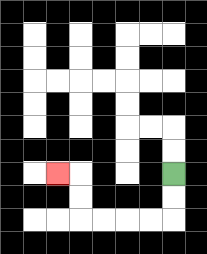{'start': '[7, 7]', 'end': '[2, 7]', 'path_directions': 'D,D,L,L,L,L,U,U,L', 'path_coordinates': '[[7, 7], [7, 8], [7, 9], [6, 9], [5, 9], [4, 9], [3, 9], [3, 8], [3, 7], [2, 7]]'}